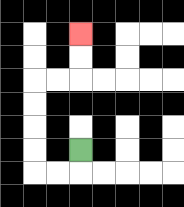{'start': '[3, 6]', 'end': '[3, 1]', 'path_directions': 'D,L,L,U,U,U,U,R,R,U,U', 'path_coordinates': '[[3, 6], [3, 7], [2, 7], [1, 7], [1, 6], [1, 5], [1, 4], [1, 3], [2, 3], [3, 3], [3, 2], [3, 1]]'}